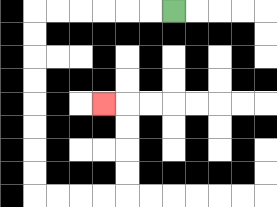{'start': '[7, 0]', 'end': '[4, 4]', 'path_directions': 'L,L,L,L,L,L,D,D,D,D,D,D,D,D,R,R,R,R,U,U,U,U,L', 'path_coordinates': '[[7, 0], [6, 0], [5, 0], [4, 0], [3, 0], [2, 0], [1, 0], [1, 1], [1, 2], [1, 3], [1, 4], [1, 5], [1, 6], [1, 7], [1, 8], [2, 8], [3, 8], [4, 8], [5, 8], [5, 7], [5, 6], [5, 5], [5, 4], [4, 4]]'}